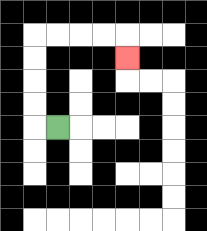{'start': '[2, 5]', 'end': '[5, 2]', 'path_directions': 'L,U,U,U,U,R,R,R,R,D', 'path_coordinates': '[[2, 5], [1, 5], [1, 4], [1, 3], [1, 2], [1, 1], [2, 1], [3, 1], [4, 1], [5, 1], [5, 2]]'}